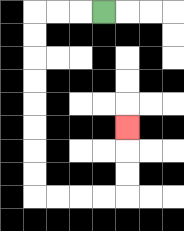{'start': '[4, 0]', 'end': '[5, 5]', 'path_directions': 'L,L,L,D,D,D,D,D,D,D,D,R,R,R,R,U,U,U', 'path_coordinates': '[[4, 0], [3, 0], [2, 0], [1, 0], [1, 1], [1, 2], [1, 3], [1, 4], [1, 5], [1, 6], [1, 7], [1, 8], [2, 8], [3, 8], [4, 8], [5, 8], [5, 7], [5, 6], [5, 5]]'}